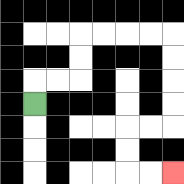{'start': '[1, 4]', 'end': '[7, 7]', 'path_directions': 'U,R,R,U,U,R,R,R,R,D,D,D,D,L,L,D,D,R,R', 'path_coordinates': '[[1, 4], [1, 3], [2, 3], [3, 3], [3, 2], [3, 1], [4, 1], [5, 1], [6, 1], [7, 1], [7, 2], [7, 3], [7, 4], [7, 5], [6, 5], [5, 5], [5, 6], [5, 7], [6, 7], [7, 7]]'}